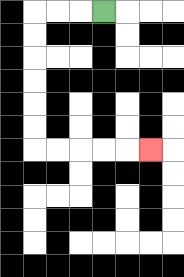{'start': '[4, 0]', 'end': '[6, 6]', 'path_directions': 'L,L,L,D,D,D,D,D,D,R,R,R,R,R', 'path_coordinates': '[[4, 0], [3, 0], [2, 0], [1, 0], [1, 1], [1, 2], [1, 3], [1, 4], [1, 5], [1, 6], [2, 6], [3, 6], [4, 6], [5, 6], [6, 6]]'}